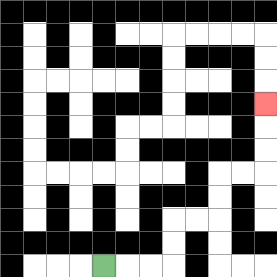{'start': '[4, 11]', 'end': '[11, 4]', 'path_directions': 'R,R,R,U,U,R,R,U,U,R,R,U,U,U', 'path_coordinates': '[[4, 11], [5, 11], [6, 11], [7, 11], [7, 10], [7, 9], [8, 9], [9, 9], [9, 8], [9, 7], [10, 7], [11, 7], [11, 6], [11, 5], [11, 4]]'}